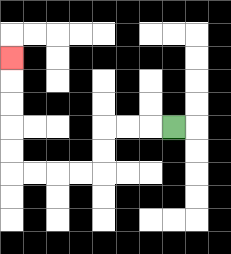{'start': '[7, 5]', 'end': '[0, 2]', 'path_directions': 'L,L,L,D,D,L,L,L,L,U,U,U,U,U', 'path_coordinates': '[[7, 5], [6, 5], [5, 5], [4, 5], [4, 6], [4, 7], [3, 7], [2, 7], [1, 7], [0, 7], [0, 6], [0, 5], [0, 4], [0, 3], [0, 2]]'}